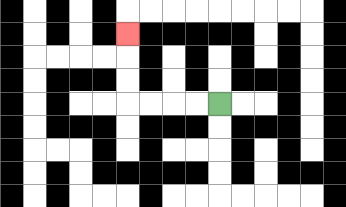{'start': '[9, 4]', 'end': '[5, 1]', 'path_directions': 'L,L,L,L,U,U,U', 'path_coordinates': '[[9, 4], [8, 4], [7, 4], [6, 4], [5, 4], [5, 3], [5, 2], [5, 1]]'}